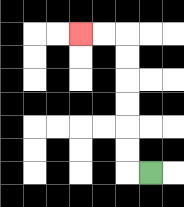{'start': '[6, 7]', 'end': '[3, 1]', 'path_directions': 'L,U,U,U,U,U,U,L,L', 'path_coordinates': '[[6, 7], [5, 7], [5, 6], [5, 5], [5, 4], [5, 3], [5, 2], [5, 1], [4, 1], [3, 1]]'}